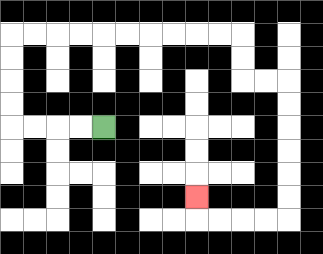{'start': '[4, 5]', 'end': '[8, 8]', 'path_directions': 'L,L,L,L,U,U,U,U,R,R,R,R,R,R,R,R,R,R,D,D,R,R,D,D,D,D,D,D,L,L,L,L,U', 'path_coordinates': '[[4, 5], [3, 5], [2, 5], [1, 5], [0, 5], [0, 4], [0, 3], [0, 2], [0, 1], [1, 1], [2, 1], [3, 1], [4, 1], [5, 1], [6, 1], [7, 1], [8, 1], [9, 1], [10, 1], [10, 2], [10, 3], [11, 3], [12, 3], [12, 4], [12, 5], [12, 6], [12, 7], [12, 8], [12, 9], [11, 9], [10, 9], [9, 9], [8, 9], [8, 8]]'}